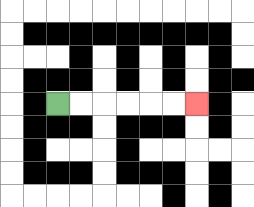{'start': '[2, 4]', 'end': '[8, 4]', 'path_directions': 'R,R,R,R,R,R', 'path_coordinates': '[[2, 4], [3, 4], [4, 4], [5, 4], [6, 4], [7, 4], [8, 4]]'}